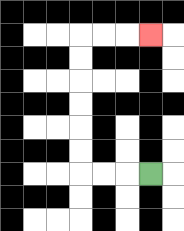{'start': '[6, 7]', 'end': '[6, 1]', 'path_directions': 'L,L,L,U,U,U,U,U,U,R,R,R', 'path_coordinates': '[[6, 7], [5, 7], [4, 7], [3, 7], [3, 6], [3, 5], [3, 4], [3, 3], [3, 2], [3, 1], [4, 1], [5, 1], [6, 1]]'}